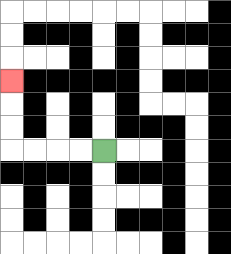{'start': '[4, 6]', 'end': '[0, 3]', 'path_directions': 'L,L,L,L,U,U,U', 'path_coordinates': '[[4, 6], [3, 6], [2, 6], [1, 6], [0, 6], [0, 5], [0, 4], [0, 3]]'}